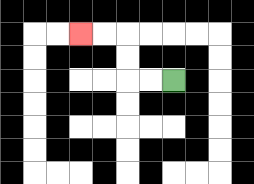{'start': '[7, 3]', 'end': '[3, 1]', 'path_directions': 'L,L,U,U,L,L', 'path_coordinates': '[[7, 3], [6, 3], [5, 3], [5, 2], [5, 1], [4, 1], [3, 1]]'}